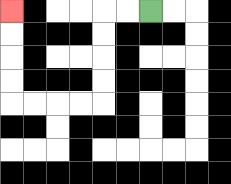{'start': '[6, 0]', 'end': '[0, 0]', 'path_directions': 'L,L,D,D,D,D,L,L,L,L,U,U,U,U', 'path_coordinates': '[[6, 0], [5, 0], [4, 0], [4, 1], [4, 2], [4, 3], [4, 4], [3, 4], [2, 4], [1, 4], [0, 4], [0, 3], [0, 2], [0, 1], [0, 0]]'}